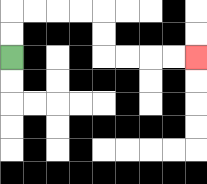{'start': '[0, 2]', 'end': '[8, 2]', 'path_directions': 'U,U,R,R,R,R,D,D,R,R,R,R', 'path_coordinates': '[[0, 2], [0, 1], [0, 0], [1, 0], [2, 0], [3, 0], [4, 0], [4, 1], [4, 2], [5, 2], [6, 2], [7, 2], [8, 2]]'}